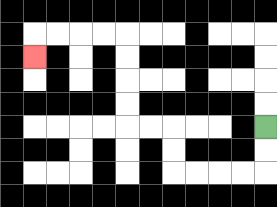{'start': '[11, 5]', 'end': '[1, 2]', 'path_directions': 'D,D,L,L,L,L,U,U,L,L,U,U,U,U,L,L,L,L,D', 'path_coordinates': '[[11, 5], [11, 6], [11, 7], [10, 7], [9, 7], [8, 7], [7, 7], [7, 6], [7, 5], [6, 5], [5, 5], [5, 4], [5, 3], [5, 2], [5, 1], [4, 1], [3, 1], [2, 1], [1, 1], [1, 2]]'}